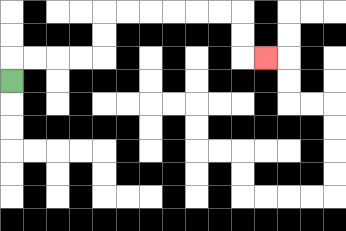{'start': '[0, 3]', 'end': '[11, 2]', 'path_directions': 'U,R,R,R,R,U,U,R,R,R,R,R,R,D,D,R', 'path_coordinates': '[[0, 3], [0, 2], [1, 2], [2, 2], [3, 2], [4, 2], [4, 1], [4, 0], [5, 0], [6, 0], [7, 0], [8, 0], [9, 0], [10, 0], [10, 1], [10, 2], [11, 2]]'}